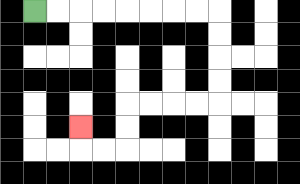{'start': '[1, 0]', 'end': '[3, 5]', 'path_directions': 'R,R,R,R,R,R,R,R,D,D,D,D,L,L,L,L,D,D,L,L,U', 'path_coordinates': '[[1, 0], [2, 0], [3, 0], [4, 0], [5, 0], [6, 0], [7, 0], [8, 0], [9, 0], [9, 1], [9, 2], [9, 3], [9, 4], [8, 4], [7, 4], [6, 4], [5, 4], [5, 5], [5, 6], [4, 6], [3, 6], [3, 5]]'}